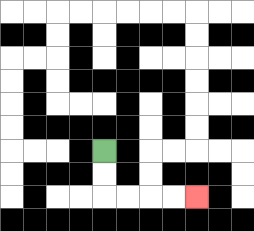{'start': '[4, 6]', 'end': '[8, 8]', 'path_directions': 'D,D,R,R,R,R', 'path_coordinates': '[[4, 6], [4, 7], [4, 8], [5, 8], [6, 8], [7, 8], [8, 8]]'}